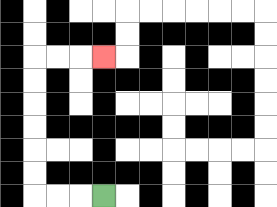{'start': '[4, 8]', 'end': '[4, 2]', 'path_directions': 'L,L,L,U,U,U,U,U,U,R,R,R', 'path_coordinates': '[[4, 8], [3, 8], [2, 8], [1, 8], [1, 7], [1, 6], [1, 5], [1, 4], [1, 3], [1, 2], [2, 2], [3, 2], [4, 2]]'}